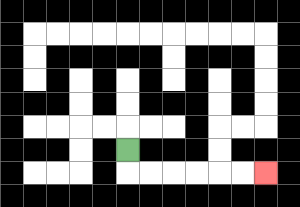{'start': '[5, 6]', 'end': '[11, 7]', 'path_directions': 'D,R,R,R,R,R,R', 'path_coordinates': '[[5, 6], [5, 7], [6, 7], [7, 7], [8, 7], [9, 7], [10, 7], [11, 7]]'}